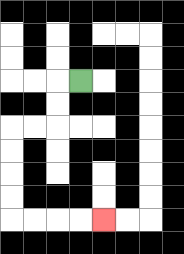{'start': '[3, 3]', 'end': '[4, 9]', 'path_directions': 'L,D,D,L,L,D,D,D,D,R,R,R,R', 'path_coordinates': '[[3, 3], [2, 3], [2, 4], [2, 5], [1, 5], [0, 5], [0, 6], [0, 7], [0, 8], [0, 9], [1, 9], [2, 9], [3, 9], [4, 9]]'}